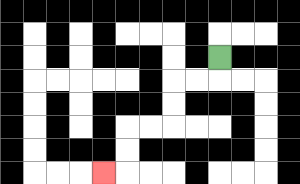{'start': '[9, 2]', 'end': '[4, 7]', 'path_directions': 'D,L,L,D,D,L,L,D,D,L', 'path_coordinates': '[[9, 2], [9, 3], [8, 3], [7, 3], [7, 4], [7, 5], [6, 5], [5, 5], [5, 6], [5, 7], [4, 7]]'}